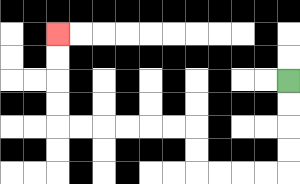{'start': '[12, 3]', 'end': '[2, 1]', 'path_directions': 'D,D,D,D,L,L,L,L,U,U,L,L,L,L,L,L,U,U,U,U', 'path_coordinates': '[[12, 3], [12, 4], [12, 5], [12, 6], [12, 7], [11, 7], [10, 7], [9, 7], [8, 7], [8, 6], [8, 5], [7, 5], [6, 5], [5, 5], [4, 5], [3, 5], [2, 5], [2, 4], [2, 3], [2, 2], [2, 1]]'}